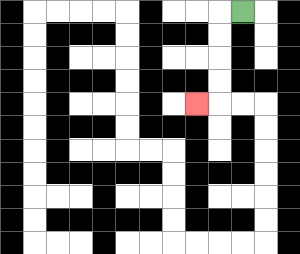{'start': '[10, 0]', 'end': '[8, 4]', 'path_directions': 'L,D,D,D,D,L', 'path_coordinates': '[[10, 0], [9, 0], [9, 1], [9, 2], [9, 3], [9, 4], [8, 4]]'}